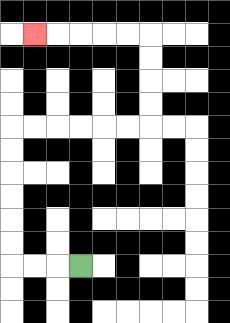{'start': '[3, 11]', 'end': '[1, 1]', 'path_directions': 'L,L,L,U,U,U,U,U,U,R,R,R,R,R,R,U,U,U,U,L,L,L,L,L', 'path_coordinates': '[[3, 11], [2, 11], [1, 11], [0, 11], [0, 10], [0, 9], [0, 8], [0, 7], [0, 6], [0, 5], [1, 5], [2, 5], [3, 5], [4, 5], [5, 5], [6, 5], [6, 4], [6, 3], [6, 2], [6, 1], [5, 1], [4, 1], [3, 1], [2, 1], [1, 1]]'}